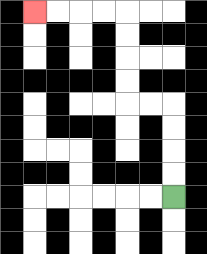{'start': '[7, 8]', 'end': '[1, 0]', 'path_directions': 'U,U,U,U,L,L,U,U,U,U,L,L,L,L', 'path_coordinates': '[[7, 8], [7, 7], [7, 6], [7, 5], [7, 4], [6, 4], [5, 4], [5, 3], [5, 2], [5, 1], [5, 0], [4, 0], [3, 0], [2, 0], [1, 0]]'}